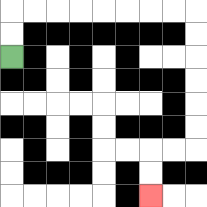{'start': '[0, 2]', 'end': '[6, 8]', 'path_directions': 'U,U,R,R,R,R,R,R,R,R,D,D,D,D,D,D,L,L,D,D', 'path_coordinates': '[[0, 2], [0, 1], [0, 0], [1, 0], [2, 0], [3, 0], [4, 0], [5, 0], [6, 0], [7, 0], [8, 0], [8, 1], [8, 2], [8, 3], [8, 4], [8, 5], [8, 6], [7, 6], [6, 6], [6, 7], [6, 8]]'}